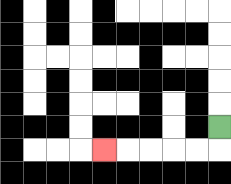{'start': '[9, 5]', 'end': '[4, 6]', 'path_directions': 'D,L,L,L,L,L', 'path_coordinates': '[[9, 5], [9, 6], [8, 6], [7, 6], [6, 6], [5, 6], [4, 6]]'}